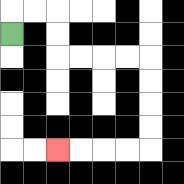{'start': '[0, 1]', 'end': '[2, 6]', 'path_directions': 'U,R,R,D,D,R,R,R,R,D,D,D,D,L,L,L,L', 'path_coordinates': '[[0, 1], [0, 0], [1, 0], [2, 0], [2, 1], [2, 2], [3, 2], [4, 2], [5, 2], [6, 2], [6, 3], [6, 4], [6, 5], [6, 6], [5, 6], [4, 6], [3, 6], [2, 6]]'}